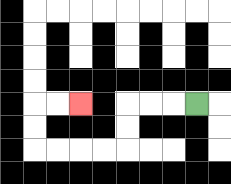{'start': '[8, 4]', 'end': '[3, 4]', 'path_directions': 'L,L,L,D,D,L,L,L,L,U,U,R,R', 'path_coordinates': '[[8, 4], [7, 4], [6, 4], [5, 4], [5, 5], [5, 6], [4, 6], [3, 6], [2, 6], [1, 6], [1, 5], [1, 4], [2, 4], [3, 4]]'}